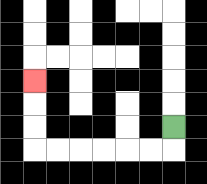{'start': '[7, 5]', 'end': '[1, 3]', 'path_directions': 'D,L,L,L,L,L,L,U,U,U', 'path_coordinates': '[[7, 5], [7, 6], [6, 6], [5, 6], [4, 6], [3, 6], [2, 6], [1, 6], [1, 5], [1, 4], [1, 3]]'}